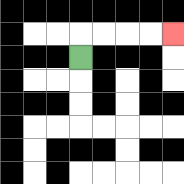{'start': '[3, 2]', 'end': '[7, 1]', 'path_directions': 'U,R,R,R,R', 'path_coordinates': '[[3, 2], [3, 1], [4, 1], [5, 1], [6, 1], [7, 1]]'}